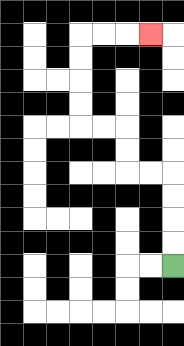{'start': '[7, 11]', 'end': '[6, 1]', 'path_directions': 'U,U,U,U,L,L,U,U,L,L,U,U,U,U,R,R,R', 'path_coordinates': '[[7, 11], [7, 10], [7, 9], [7, 8], [7, 7], [6, 7], [5, 7], [5, 6], [5, 5], [4, 5], [3, 5], [3, 4], [3, 3], [3, 2], [3, 1], [4, 1], [5, 1], [6, 1]]'}